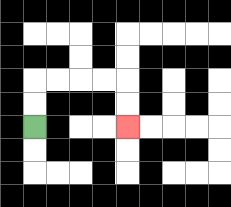{'start': '[1, 5]', 'end': '[5, 5]', 'path_directions': 'U,U,R,R,R,R,D,D', 'path_coordinates': '[[1, 5], [1, 4], [1, 3], [2, 3], [3, 3], [4, 3], [5, 3], [5, 4], [5, 5]]'}